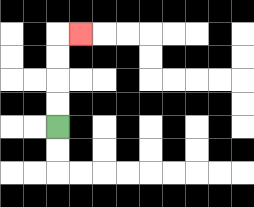{'start': '[2, 5]', 'end': '[3, 1]', 'path_directions': 'U,U,U,U,R', 'path_coordinates': '[[2, 5], [2, 4], [2, 3], [2, 2], [2, 1], [3, 1]]'}